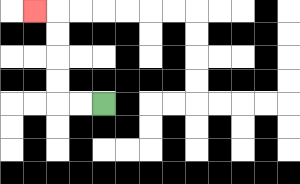{'start': '[4, 4]', 'end': '[1, 0]', 'path_directions': 'L,L,U,U,U,U,L', 'path_coordinates': '[[4, 4], [3, 4], [2, 4], [2, 3], [2, 2], [2, 1], [2, 0], [1, 0]]'}